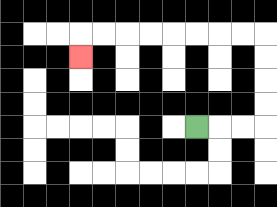{'start': '[8, 5]', 'end': '[3, 2]', 'path_directions': 'R,R,R,U,U,U,U,L,L,L,L,L,L,L,L,D', 'path_coordinates': '[[8, 5], [9, 5], [10, 5], [11, 5], [11, 4], [11, 3], [11, 2], [11, 1], [10, 1], [9, 1], [8, 1], [7, 1], [6, 1], [5, 1], [4, 1], [3, 1], [3, 2]]'}